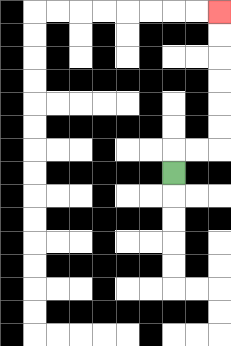{'start': '[7, 7]', 'end': '[9, 0]', 'path_directions': 'U,R,R,U,U,U,U,U,U', 'path_coordinates': '[[7, 7], [7, 6], [8, 6], [9, 6], [9, 5], [9, 4], [9, 3], [9, 2], [9, 1], [9, 0]]'}